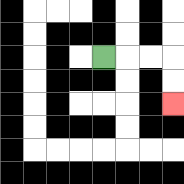{'start': '[4, 2]', 'end': '[7, 4]', 'path_directions': 'R,R,R,D,D', 'path_coordinates': '[[4, 2], [5, 2], [6, 2], [7, 2], [7, 3], [7, 4]]'}